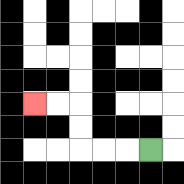{'start': '[6, 6]', 'end': '[1, 4]', 'path_directions': 'L,L,L,U,U,L,L', 'path_coordinates': '[[6, 6], [5, 6], [4, 6], [3, 6], [3, 5], [3, 4], [2, 4], [1, 4]]'}